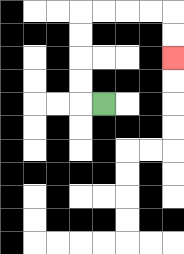{'start': '[4, 4]', 'end': '[7, 2]', 'path_directions': 'L,U,U,U,U,R,R,R,R,D,D', 'path_coordinates': '[[4, 4], [3, 4], [3, 3], [3, 2], [3, 1], [3, 0], [4, 0], [5, 0], [6, 0], [7, 0], [7, 1], [7, 2]]'}